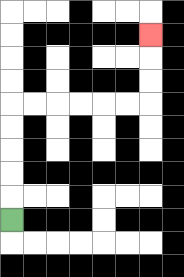{'start': '[0, 9]', 'end': '[6, 1]', 'path_directions': 'U,U,U,U,U,R,R,R,R,R,R,U,U,U', 'path_coordinates': '[[0, 9], [0, 8], [0, 7], [0, 6], [0, 5], [0, 4], [1, 4], [2, 4], [3, 4], [4, 4], [5, 4], [6, 4], [6, 3], [6, 2], [6, 1]]'}